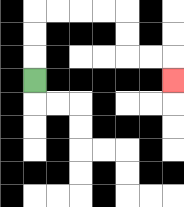{'start': '[1, 3]', 'end': '[7, 3]', 'path_directions': 'U,U,U,R,R,R,R,D,D,R,R,D', 'path_coordinates': '[[1, 3], [1, 2], [1, 1], [1, 0], [2, 0], [3, 0], [4, 0], [5, 0], [5, 1], [5, 2], [6, 2], [7, 2], [7, 3]]'}